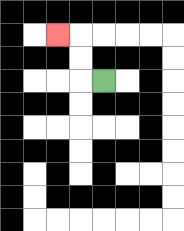{'start': '[4, 3]', 'end': '[2, 1]', 'path_directions': 'L,U,U,L', 'path_coordinates': '[[4, 3], [3, 3], [3, 2], [3, 1], [2, 1]]'}